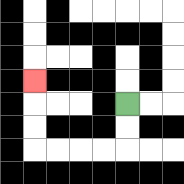{'start': '[5, 4]', 'end': '[1, 3]', 'path_directions': 'D,D,L,L,L,L,U,U,U', 'path_coordinates': '[[5, 4], [5, 5], [5, 6], [4, 6], [3, 6], [2, 6], [1, 6], [1, 5], [1, 4], [1, 3]]'}